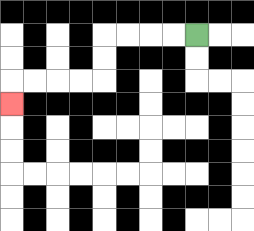{'start': '[8, 1]', 'end': '[0, 4]', 'path_directions': 'L,L,L,L,D,D,L,L,L,L,D', 'path_coordinates': '[[8, 1], [7, 1], [6, 1], [5, 1], [4, 1], [4, 2], [4, 3], [3, 3], [2, 3], [1, 3], [0, 3], [0, 4]]'}